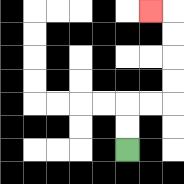{'start': '[5, 6]', 'end': '[6, 0]', 'path_directions': 'U,U,R,R,U,U,U,U,L', 'path_coordinates': '[[5, 6], [5, 5], [5, 4], [6, 4], [7, 4], [7, 3], [7, 2], [7, 1], [7, 0], [6, 0]]'}